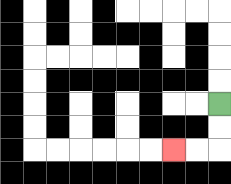{'start': '[9, 4]', 'end': '[7, 6]', 'path_directions': 'D,D,L,L', 'path_coordinates': '[[9, 4], [9, 5], [9, 6], [8, 6], [7, 6]]'}